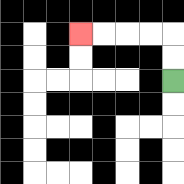{'start': '[7, 3]', 'end': '[3, 1]', 'path_directions': 'U,U,L,L,L,L', 'path_coordinates': '[[7, 3], [7, 2], [7, 1], [6, 1], [5, 1], [4, 1], [3, 1]]'}